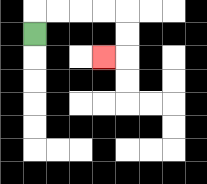{'start': '[1, 1]', 'end': '[4, 2]', 'path_directions': 'U,R,R,R,R,D,D,L', 'path_coordinates': '[[1, 1], [1, 0], [2, 0], [3, 0], [4, 0], [5, 0], [5, 1], [5, 2], [4, 2]]'}